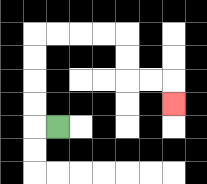{'start': '[2, 5]', 'end': '[7, 4]', 'path_directions': 'L,U,U,U,U,R,R,R,R,D,D,R,R,D', 'path_coordinates': '[[2, 5], [1, 5], [1, 4], [1, 3], [1, 2], [1, 1], [2, 1], [3, 1], [4, 1], [5, 1], [5, 2], [5, 3], [6, 3], [7, 3], [7, 4]]'}